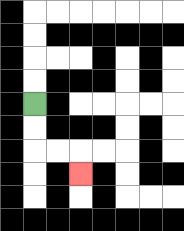{'start': '[1, 4]', 'end': '[3, 7]', 'path_directions': 'D,D,R,R,D', 'path_coordinates': '[[1, 4], [1, 5], [1, 6], [2, 6], [3, 6], [3, 7]]'}